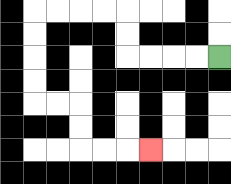{'start': '[9, 2]', 'end': '[6, 6]', 'path_directions': 'L,L,L,L,U,U,L,L,L,L,D,D,D,D,R,R,D,D,R,R,R', 'path_coordinates': '[[9, 2], [8, 2], [7, 2], [6, 2], [5, 2], [5, 1], [5, 0], [4, 0], [3, 0], [2, 0], [1, 0], [1, 1], [1, 2], [1, 3], [1, 4], [2, 4], [3, 4], [3, 5], [3, 6], [4, 6], [5, 6], [6, 6]]'}